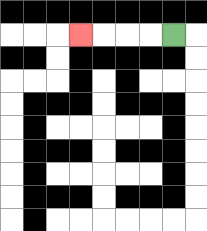{'start': '[7, 1]', 'end': '[3, 1]', 'path_directions': 'L,L,L,L', 'path_coordinates': '[[7, 1], [6, 1], [5, 1], [4, 1], [3, 1]]'}